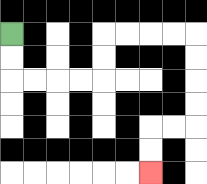{'start': '[0, 1]', 'end': '[6, 7]', 'path_directions': 'D,D,R,R,R,R,U,U,R,R,R,R,D,D,D,D,L,L,D,D', 'path_coordinates': '[[0, 1], [0, 2], [0, 3], [1, 3], [2, 3], [3, 3], [4, 3], [4, 2], [4, 1], [5, 1], [6, 1], [7, 1], [8, 1], [8, 2], [8, 3], [8, 4], [8, 5], [7, 5], [6, 5], [6, 6], [6, 7]]'}